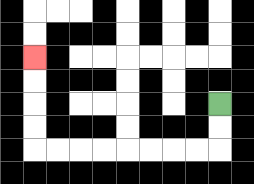{'start': '[9, 4]', 'end': '[1, 2]', 'path_directions': 'D,D,L,L,L,L,L,L,L,L,U,U,U,U', 'path_coordinates': '[[9, 4], [9, 5], [9, 6], [8, 6], [7, 6], [6, 6], [5, 6], [4, 6], [3, 6], [2, 6], [1, 6], [1, 5], [1, 4], [1, 3], [1, 2]]'}